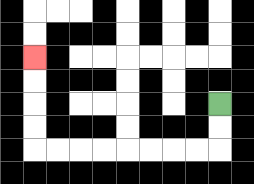{'start': '[9, 4]', 'end': '[1, 2]', 'path_directions': 'D,D,L,L,L,L,L,L,L,L,U,U,U,U', 'path_coordinates': '[[9, 4], [9, 5], [9, 6], [8, 6], [7, 6], [6, 6], [5, 6], [4, 6], [3, 6], [2, 6], [1, 6], [1, 5], [1, 4], [1, 3], [1, 2]]'}